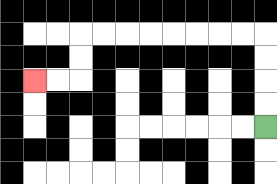{'start': '[11, 5]', 'end': '[1, 3]', 'path_directions': 'U,U,U,U,L,L,L,L,L,L,L,L,D,D,L,L', 'path_coordinates': '[[11, 5], [11, 4], [11, 3], [11, 2], [11, 1], [10, 1], [9, 1], [8, 1], [7, 1], [6, 1], [5, 1], [4, 1], [3, 1], [3, 2], [3, 3], [2, 3], [1, 3]]'}